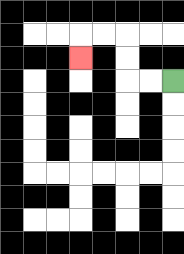{'start': '[7, 3]', 'end': '[3, 2]', 'path_directions': 'L,L,U,U,L,L,D', 'path_coordinates': '[[7, 3], [6, 3], [5, 3], [5, 2], [5, 1], [4, 1], [3, 1], [3, 2]]'}